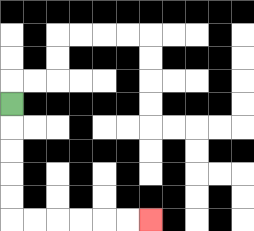{'start': '[0, 4]', 'end': '[6, 9]', 'path_directions': 'D,D,D,D,D,R,R,R,R,R,R', 'path_coordinates': '[[0, 4], [0, 5], [0, 6], [0, 7], [0, 8], [0, 9], [1, 9], [2, 9], [3, 9], [4, 9], [5, 9], [6, 9]]'}